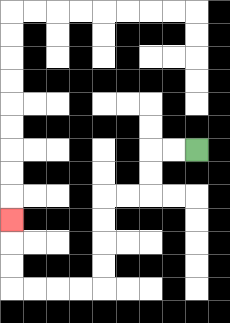{'start': '[8, 6]', 'end': '[0, 9]', 'path_directions': 'L,L,D,D,L,L,D,D,D,D,L,L,L,L,U,U,U', 'path_coordinates': '[[8, 6], [7, 6], [6, 6], [6, 7], [6, 8], [5, 8], [4, 8], [4, 9], [4, 10], [4, 11], [4, 12], [3, 12], [2, 12], [1, 12], [0, 12], [0, 11], [0, 10], [0, 9]]'}